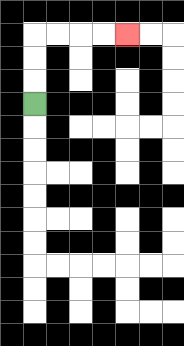{'start': '[1, 4]', 'end': '[5, 1]', 'path_directions': 'U,U,U,R,R,R,R', 'path_coordinates': '[[1, 4], [1, 3], [1, 2], [1, 1], [2, 1], [3, 1], [4, 1], [5, 1]]'}